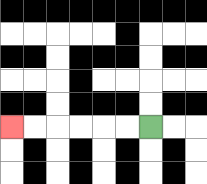{'start': '[6, 5]', 'end': '[0, 5]', 'path_directions': 'L,L,L,L,L,L', 'path_coordinates': '[[6, 5], [5, 5], [4, 5], [3, 5], [2, 5], [1, 5], [0, 5]]'}